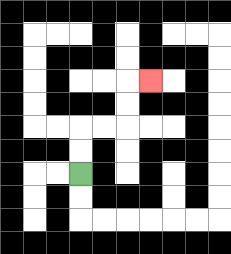{'start': '[3, 7]', 'end': '[6, 3]', 'path_directions': 'U,U,R,R,U,U,R', 'path_coordinates': '[[3, 7], [3, 6], [3, 5], [4, 5], [5, 5], [5, 4], [5, 3], [6, 3]]'}